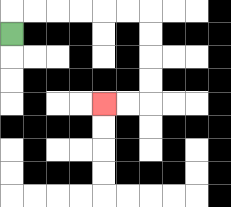{'start': '[0, 1]', 'end': '[4, 4]', 'path_directions': 'U,R,R,R,R,R,R,D,D,D,D,L,L', 'path_coordinates': '[[0, 1], [0, 0], [1, 0], [2, 0], [3, 0], [4, 0], [5, 0], [6, 0], [6, 1], [6, 2], [6, 3], [6, 4], [5, 4], [4, 4]]'}